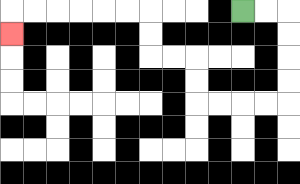{'start': '[10, 0]', 'end': '[0, 1]', 'path_directions': 'R,R,D,D,D,D,L,L,L,L,U,U,L,L,U,U,L,L,L,L,L,L,D', 'path_coordinates': '[[10, 0], [11, 0], [12, 0], [12, 1], [12, 2], [12, 3], [12, 4], [11, 4], [10, 4], [9, 4], [8, 4], [8, 3], [8, 2], [7, 2], [6, 2], [6, 1], [6, 0], [5, 0], [4, 0], [3, 0], [2, 0], [1, 0], [0, 0], [0, 1]]'}